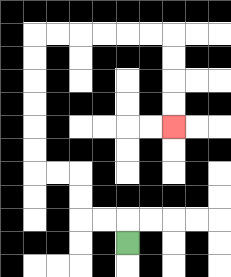{'start': '[5, 10]', 'end': '[7, 5]', 'path_directions': 'U,L,L,U,U,L,L,U,U,U,U,U,U,R,R,R,R,R,R,D,D,D,D', 'path_coordinates': '[[5, 10], [5, 9], [4, 9], [3, 9], [3, 8], [3, 7], [2, 7], [1, 7], [1, 6], [1, 5], [1, 4], [1, 3], [1, 2], [1, 1], [2, 1], [3, 1], [4, 1], [5, 1], [6, 1], [7, 1], [7, 2], [7, 3], [7, 4], [7, 5]]'}